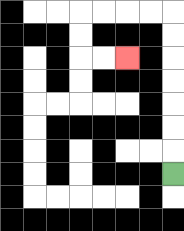{'start': '[7, 7]', 'end': '[5, 2]', 'path_directions': 'U,U,U,U,U,U,U,L,L,L,L,D,D,R,R', 'path_coordinates': '[[7, 7], [7, 6], [7, 5], [7, 4], [7, 3], [7, 2], [7, 1], [7, 0], [6, 0], [5, 0], [4, 0], [3, 0], [3, 1], [3, 2], [4, 2], [5, 2]]'}